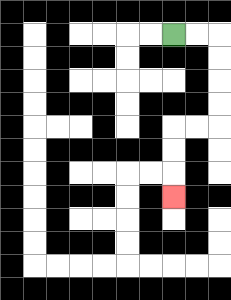{'start': '[7, 1]', 'end': '[7, 8]', 'path_directions': 'R,R,D,D,D,D,L,L,D,D,D', 'path_coordinates': '[[7, 1], [8, 1], [9, 1], [9, 2], [9, 3], [9, 4], [9, 5], [8, 5], [7, 5], [7, 6], [7, 7], [7, 8]]'}